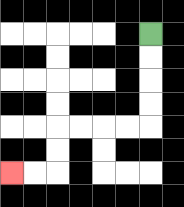{'start': '[6, 1]', 'end': '[0, 7]', 'path_directions': 'D,D,D,D,L,L,L,L,D,D,L,L', 'path_coordinates': '[[6, 1], [6, 2], [6, 3], [6, 4], [6, 5], [5, 5], [4, 5], [3, 5], [2, 5], [2, 6], [2, 7], [1, 7], [0, 7]]'}